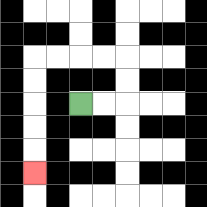{'start': '[3, 4]', 'end': '[1, 7]', 'path_directions': 'R,R,U,U,L,L,L,L,D,D,D,D,D', 'path_coordinates': '[[3, 4], [4, 4], [5, 4], [5, 3], [5, 2], [4, 2], [3, 2], [2, 2], [1, 2], [1, 3], [1, 4], [1, 5], [1, 6], [1, 7]]'}